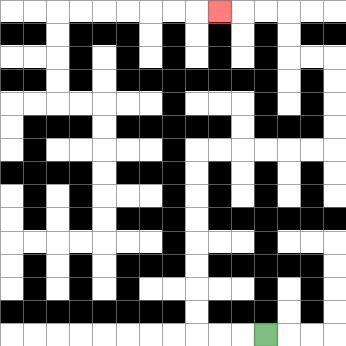{'start': '[11, 14]', 'end': '[9, 0]', 'path_directions': 'L,L,L,U,U,U,U,U,U,U,U,R,R,R,R,R,R,U,U,U,U,L,L,U,U,L,L,L', 'path_coordinates': '[[11, 14], [10, 14], [9, 14], [8, 14], [8, 13], [8, 12], [8, 11], [8, 10], [8, 9], [8, 8], [8, 7], [8, 6], [9, 6], [10, 6], [11, 6], [12, 6], [13, 6], [14, 6], [14, 5], [14, 4], [14, 3], [14, 2], [13, 2], [12, 2], [12, 1], [12, 0], [11, 0], [10, 0], [9, 0]]'}